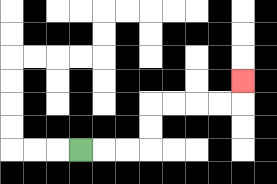{'start': '[3, 6]', 'end': '[10, 3]', 'path_directions': 'R,R,R,U,U,R,R,R,R,U', 'path_coordinates': '[[3, 6], [4, 6], [5, 6], [6, 6], [6, 5], [6, 4], [7, 4], [8, 4], [9, 4], [10, 4], [10, 3]]'}